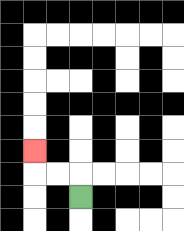{'start': '[3, 8]', 'end': '[1, 6]', 'path_directions': 'U,L,L,U', 'path_coordinates': '[[3, 8], [3, 7], [2, 7], [1, 7], [1, 6]]'}